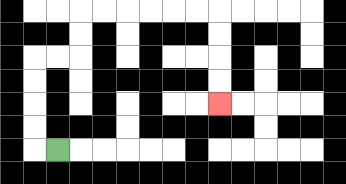{'start': '[2, 6]', 'end': '[9, 4]', 'path_directions': 'L,U,U,U,U,R,R,U,U,R,R,R,R,R,R,D,D,D,D', 'path_coordinates': '[[2, 6], [1, 6], [1, 5], [1, 4], [1, 3], [1, 2], [2, 2], [3, 2], [3, 1], [3, 0], [4, 0], [5, 0], [6, 0], [7, 0], [8, 0], [9, 0], [9, 1], [9, 2], [9, 3], [9, 4]]'}